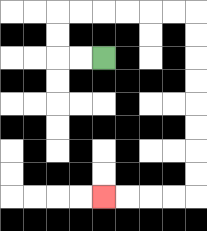{'start': '[4, 2]', 'end': '[4, 8]', 'path_directions': 'L,L,U,U,R,R,R,R,R,R,D,D,D,D,D,D,D,D,L,L,L,L', 'path_coordinates': '[[4, 2], [3, 2], [2, 2], [2, 1], [2, 0], [3, 0], [4, 0], [5, 0], [6, 0], [7, 0], [8, 0], [8, 1], [8, 2], [8, 3], [8, 4], [8, 5], [8, 6], [8, 7], [8, 8], [7, 8], [6, 8], [5, 8], [4, 8]]'}